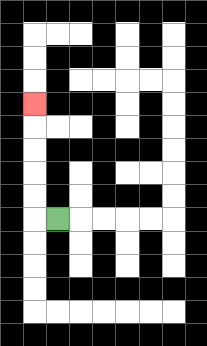{'start': '[2, 9]', 'end': '[1, 4]', 'path_directions': 'L,U,U,U,U,U', 'path_coordinates': '[[2, 9], [1, 9], [1, 8], [1, 7], [1, 6], [1, 5], [1, 4]]'}